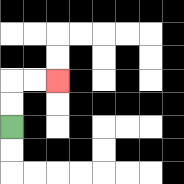{'start': '[0, 5]', 'end': '[2, 3]', 'path_directions': 'U,U,R,R', 'path_coordinates': '[[0, 5], [0, 4], [0, 3], [1, 3], [2, 3]]'}